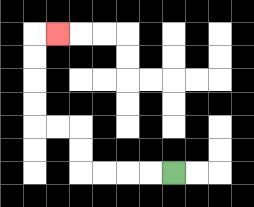{'start': '[7, 7]', 'end': '[2, 1]', 'path_directions': 'L,L,L,L,U,U,L,L,U,U,U,U,R', 'path_coordinates': '[[7, 7], [6, 7], [5, 7], [4, 7], [3, 7], [3, 6], [3, 5], [2, 5], [1, 5], [1, 4], [1, 3], [1, 2], [1, 1], [2, 1]]'}